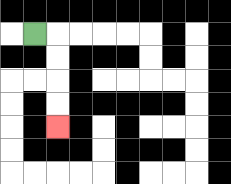{'start': '[1, 1]', 'end': '[2, 5]', 'path_directions': 'R,D,D,D,D', 'path_coordinates': '[[1, 1], [2, 1], [2, 2], [2, 3], [2, 4], [2, 5]]'}